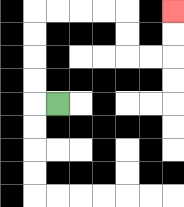{'start': '[2, 4]', 'end': '[7, 0]', 'path_directions': 'L,U,U,U,U,R,R,R,R,D,D,R,R,U,U', 'path_coordinates': '[[2, 4], [1, 4], [1, 3], [1, 2], [1, 1], [1, 0], [2, 0], [3, 0], [4, 0], [5, 0], [5, 1], [5, 2], [6, 2], [7, 2], [7, 1], [7, 0]]'}